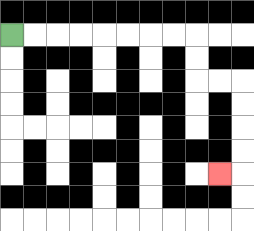{'start': '[0, 1]', 'end': '[9, 7]', 'path_directions': 'R,R,R,R,R,R,R,R,D,D,R,R,D,D,D,D,L', 'path_coordinates': '[[0, 1], [1, 1], [2, 1], [3, 1], [4, 1], [5, 1], [6, 1], [7, 1], [8, 1], [8, 2], [8, 3], [9, 3], [10, 3], [10, 4], [10, 5], [10, 6], [10, 7], [9, 7]]'}